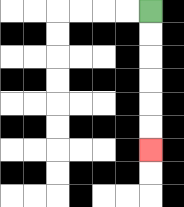{'start': '[6, 0]', 'end': '[6, 6]', 'path_directions': 'D,D,D,D,D,D', 'path_coordinates': '[[6, 0], [6, 1], [6, 2], [6, 3], [6, 4], [6, 5], [6, 6]]'}